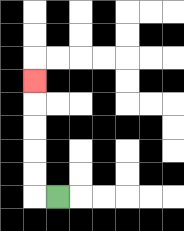{'start': '[2, 8]', 'end': '[1, 3]', 'path_directions': 'L,U,U,U,U,U', 'path_coordinates': '[[2, 8], [1, 8], [1, 7], [1, 6], [1, 5], [1, 4], [1, 3]]'}